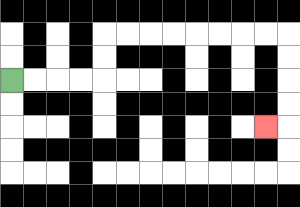{'start': '[0, 3]', 'end': '[11, 5]', 'path_directions': 'R,R,R,R,U,U,R,R,R,R,R,R,R,R,D,D,D,D,L', 'path_coordinates': '[[0, 3], [1, 3], [2, 3], [3, 3], [4, 3], [4, 2], [4, 1], [5, 1], [6, 1], [7, 1], [8, 1], [9, 1], [10, 1], [11, 1], [12, 1], [12, 2], [12, 3], [12, 4], [12, 5], [11, 5]]'}